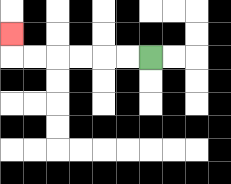{'start': '[6, 2]', 'end': '[0, 1]', 'path_directions': 'L,L,L,L,L,L,U', 'path_coordinates': '[[6, 2], [5, 2], [4, 2], [3, 2], [2, 2], [1, 2], [0, 2], [0, 1]]'}